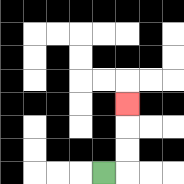{'start': '[4, 7]', 'end': '[5, 4]', 'path_directions': 'R,U,U,U', 'path_coordinates': '[[4, 7], [5, 7], [5, 6], [5, 5], [5, 4]]'}